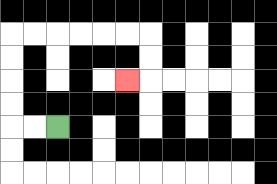{'start': '[2, 5]', 'end': '[5, 3]', 'path_directions': 'L,L,U,U,U,U,R,R,R,R,R,R,D,D,L', 'path_coordinates': '[[2, 5], [1, 5], [0, 5], [0, 4], [0, 3], [0, 2], [0, 1], [1, 1], [2, 1], [3, 1], [4, 1], [5, 1], [6, 1], [6, 2], [6, 3], [5, 3]]'}